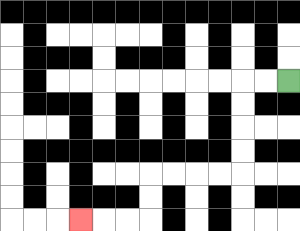{'start': '[12, 3]', 'end': '[3, 9]', 'path_directions': 'L,L,D,D,D,D,L,L,L,L,D,D,L,L,L', 'path_coordinates': '[[12, 3], [11, 3], [10, 3], [10, 4], [10, 5], [10, 6], [10, 7], [9, 7], [8, 7], [7, 7], [6, 7], [6, 8], [6, 9], [5, 9], [4, 9], [3, 9]]'}